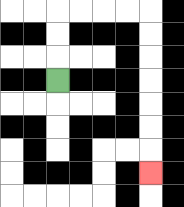{'start': '[2, 3]', 'end': '[6, 7]', 'path_directions': 'U,U,U,R,R,R,R,D,D,D,D,D,D,D', 'path_coordinates': '[[2, 3], [2, 2], [2, 1], [2, 0], [3, 0], [4, 0], [5, 0], [6, 0], [6, 1], [6, 2], [6, 3], [6, 4], [6, 5], [6, 6], [6, 7]]'}